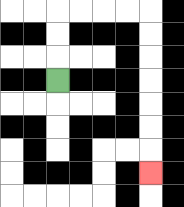{'start': '[2, 3]', 'end': '[6, 7]', 'path_directions': 'U,U,U,R,R,R,R,D,D,D,D,D,D,D', 'path_coordinates': '[[2, 3], [2, 2], [2, 1], [2, 0], [3, 0], [4, 0], [5, 0], [6, 0], [6, 1], [6, 2], [6, 3], [6, 4], [6, 5], [6, 6], [6, 7]]'}